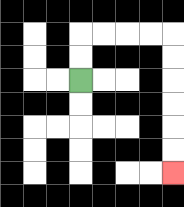{'start': '[3, 3]', 'end': '[7, 7]', 'path_directions': 'U,U,R,R,R,R,D,D,D,D,D,D', 'path_coordinates': '[[3, 3], [3, 2], [3, 1], [4, 1], [5, 1], [6, 1], [7, 1], [7, 2], [7, 3], [7, 4], [7, 5], [7, 6], [7, 7]]'}